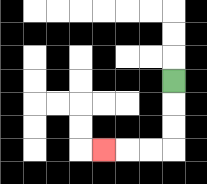{'start': '[7, 3]', 'end': '[4, 6]', 'path_directions': 'D,D,D,L,L,L', 'path_coordinates': '[[7, 3], [7, 4], [7, 5], [7, 6], [6, 6], [5, 6], [4, 6]]'}